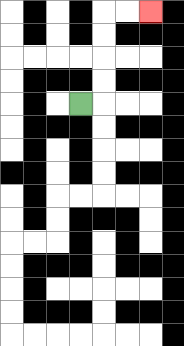{'start': '[3, 4]', 'end': '[6, 0]', 'path_directions': 'R,U,U,U,U,R,R', 'path_coordinates': '[[3, 4], [4, 4], [4, 3], [4, 2], [4, 1], [4, 0], [5, 0], [6, 0]]'}